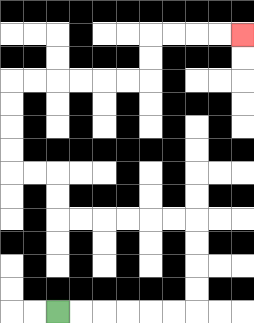{'start': '[2, 13]', 'end': '[10, 1]', 'path_directions': 'R,R,R,R,R,R,U,U,U,U,L,L,L,L,L,L,U,U,L,L,U,U,U,U,R,R,R,R,R,R,U,U,R,R,R,R', 'path_coordinates': '[[2, 13], [3, 13], [4, 13], [5, 13], [6, 13], [7, 13], [8, 13], [8, 12], [8, 11], [8, 10], [8, 9], [7, 9], [6, 9], [5, 9], [4, 9], [3, 9], [2, 9], [2, 8], [2, 7], [1, 7], [0, 7], [0, 6], [0, 5], [0, 4], [0, 3], [1, 3], [2, 3], [3, 3], [4, 3], [5, 3], [6, 3], [6, 2], [6, 1], [7, 1], [8, 1], [9, 1], [10, 1]]'}